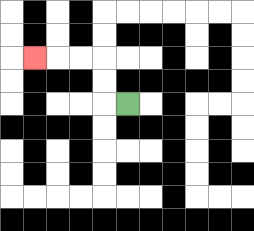{'start': '[5, 4]', 'end': '[1, 2]', 'path_directions': 'L,U,U,L,L,L', 'path_coordinates': '[[5, 4], [4, 4], [4, 3], [4, 2], [3, 2], [2, 2], [1, 2]]'}